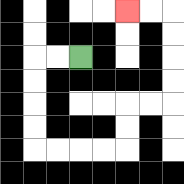{'start': '[3, 2]', 'end': '[5, 0]', 'path_directions': 'L,L,D,D,D,D,R,R,R,R,U,U,R,R,U,U,U,U,L,L', 'path_coordinates': '[[3, 2], [2, 2], [1, 2], [1, 3], [1, 4], [1, 5], [1, 6], [2, 6], [3, 6], [4, 6], [5, 6], [5, 5], [5, 4], [6, 4], [7, 4], [7, 3], [7, 2], [7, 1], [7, 0], [6, 0], [5, 0]]'}